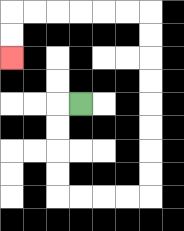{'start': '[3, 4]', 'end': '[0, 2]', 'path_directions': 'L,D,D,D,D,R,R,R,R,U,U,U,U,U,U,U,U,L,L,L,L,L,L,D,D', 'path_coordinates': '[[3, 4], [2, 4], [2, 5], [2, 6], [2, 7], [2, 8], [3, 8], [4, 8], [5, 8], [6, 8], [6, 7], [6, 6], [6, 5], [6, 4], [6, 3], [6, 2], [6, 1], [6, 0], [5, 0], [4, 0], [3, 0], [2, 0], [1, 0], [0, 0], [0, 1], [0, 2]]'}